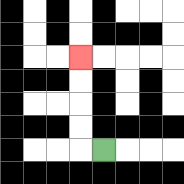{'start': '[4, 6]', 'end': '[3, 2]', 'path_directions': 'L,U,U,U,U', 'path_coordinates': '[[4, 6], [3, 6], [3, 5], [3, 4], [3, 3], [3, 2]]'}